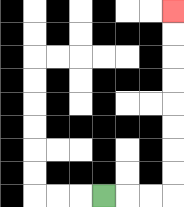{'start': '[4, 8]', 'end': '[7, 0]', 'path_directions': 'R,R,R,U,U,U,U,U,U,U,U', 'path_coordinates': '[[4, 8], [5, 8], [6, 8], [7, 8], [7, 7], [7, 6], [7, 5], [7, 4], [7, 3], [7, 2], [7, 1], [7, 0]]'}